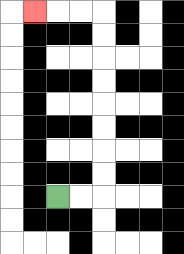{'start': '[2, 8]', 'end': '[1, 0]', 'path_directions': 'R,R,U,U,U,U,U,U,U,U,L,L,L', 'path_coordinates': '[[2, 8], [3, 8], [4, 8], [4, 7], [4, 6], [4, 5], [4, 4], [4, 3], [4, 2], [4, 1], [4, 0], [3, 0], [2, 0], [1, 0]]'}